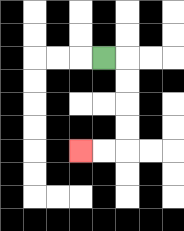{'start': '[4, 2]', 'end': '[3, 6]', 'path_directions': 'R,D,D,D,D,L,L', 'path_coordinates': '[[4, 2], [5, 2], [5, 3], [5, 4], [5, 5], [5, 6], [4, 6], [3, 6]]'}